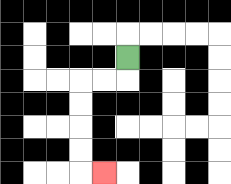{'start': '[5, 2]', 'end': '[4, 7]', 'path_directions': 'D,L,L,D,D,D,D,R', 'path_coordinates': '[[5, 2], [5, 3], [4, 3], [3, 3], [3, 4], [3, 5], [3, 6], [3, 7], [4, 7]]'}